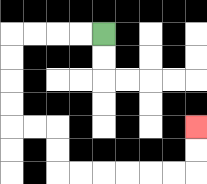{'start': '[4, 1]', 'end': '[8, 5]', 'path_directions': 'L,L,L,L,D,D,D,D,R,R,D,D,R,R,R,R,R,R,U,U', 'path_coordinates': '[[4, 1], [3, 1], [2, 1], [1, 1], [0, 1], [0, 2], [0, 3], [0, 4], [0, 5], [1, 5], [2, 5], [2, 6], [2, 7], [3, 7], [4, 7], [5, 7], [6, 7], [7, 7], [8, 7], [8, 6], [8, 5]]'}